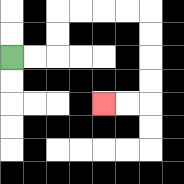{'start': '[0, 2]', 'end': '[4, 4]', 'path_directions': 'R,R,U,U,R,R,R,R,D,D,D,D,L,L', 'path_coordinates': '[[0, 2], [1, 2], [2, 2], [2, 1], [2, 0], [3, 0], [4, 0], [5, 0], [6, 0], [6, 1], [6, 2], [6, 3], [6, 4], [5, 4], [4, 4]]'}